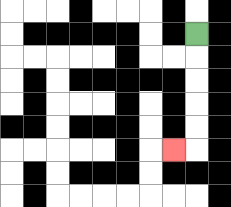{'start': '[8, 1]', 'end': '[7, 6]', 'path_directions': 'D,D,D,D,D,L', 'path_coordinates': '[[8, 1], [8, 2], [8, 3], [8, 4], [8, 5], [8, 6], [7, 6]]'}